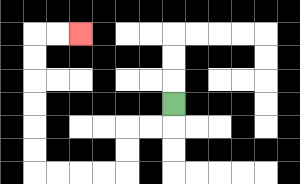{'start': '[7, 4]', 'end': '[3, 1]', 'path_directions': 'D,L,L,D,D,L,L,L,L,U,U,U,U,U,U,R,R', 'path_coordinates': '[[7, 4], [7, 5], [6, 5], [5, 5], [5, 6], [5, 7], [4, 7], [3, 7], [2, 7], [1, 7], [1, 6], [1, 5], [1, 4], [1, 3], [1, 2], [1, 1], [2, 1], [3, 1]]'}